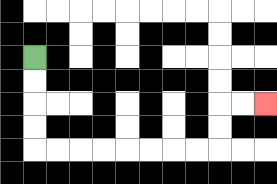{'start': '[1, 2]', 'end': '[11, 4]', 'path_directions': 'D,D,D,D,R,R,R,R,R,R,R,R,U,U,R,R', 'path_coordinates': '[[1, 2], [1, 3], [1, 4], [1, 5], [1, 6], [2, 6], [3, 6], [4, 6], [5, 6], [6, 6], [7, 6], [8, 6], [9, 6], [9, 5], [9, 4], [10, 4], [11, 4]]'}